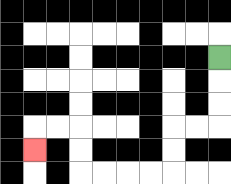{'start': '[9, 2]', 'end': '[1, 6]', 'path_directions': 'D,D,D,L,L,D,D,L,L,L,L,U,U,L,L,D', 'path_coordinates': '[[9, 2], [9, 3], [9, 4], [9, 5], [8, 5], [7, 5], [7, 6], [7, 7], [6, 7], [5, 7], [4, 7], [3, 7], [3, 6], [3, 5], [2, 5], [1, 5], [1, 6]]'}